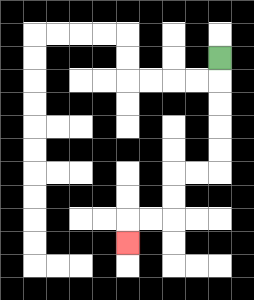{'start': '[9, 2]', 'end': '[5, 10]', 'path_directions': 'D,D,D,D,D,L,L,D,D,L,L,D', 'path_coordinates': '[[9, 2], [9, 3], [9, 4], [9, 5], [9, 6], [9, 7], [8, 7], [7, 7], [7, 8], [7, 9], [6, 9], [5, 9], [5, 10]]'}